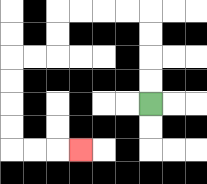{'start': '[6, 4]', 'end': '[3, 6]', 'path_directions': 'U,U,U,U,L,L,L,L,D,D,L,L,D,D,D,D,R,R,R', 'path_coordinates': '[[6, 4], [6, 3], [6, 2], [6, 1], [6, 0], [5, 0], [4, 0], [3, 0], [2, 0], [2, 1], [2, 2], [1, 2], [0, 2], [0, 3], [0, 4], [0, 5], [0, 6], [1, 6], [2, 6], [3, 6]]'}